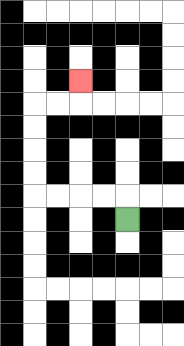{'start': '[5, 9]', 'end': '[3, 3]', 'path_directions': 'U,L,L,L,L,U,U,U,U,R,R,U', 'path_coordinates': '[[5, 9], [5, 8], [4, 8], [3, 8], [2, 8], [1, 8], [1, 7], [1, 6], [1, 5], [1, 4], [2, 4], [3, 4], [3, 3]]'}